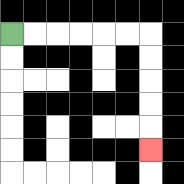{'start': '[0, 1]', 'end': '[6, 6]', 'path_directions': 'R,R,R,R,R,R,D,D,D,D,D', 'path_coordinates': '[[0, 1], [1, 1], [2, 1], [3, 1], [4, 1], [5, 1], [6, 1], [6, 2], [6, 3], [6, 4], [6, 5], [6, 6]]'}